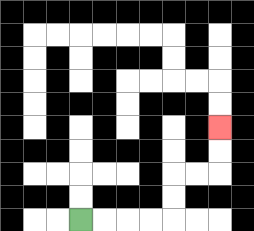{'start': '[3, 9]', 'end': '[9, 5]', 'path_directions': 'R,R,R,R,U,U,R,R,U,U', 'path_coordinates': '[[3, 9], [4, 9], [5, 9], [6, 9], [7, 9], [7, 8], [7, 7], [8, 7], [9, 7], [9, 6], [9, 5]]'}